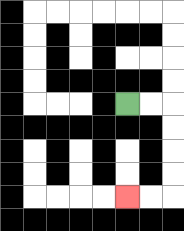{'start': '[5, 4]', 'end': '[5, 8]', 'path_directions': 'R,R,D,D,D,D,L,L', 'path_coordinates': '[[5, 4], [6, 4], [7, 4], [7, 5], [7, 6], [7, 7], [7, 8], [6, 8], [5, 8]]'}